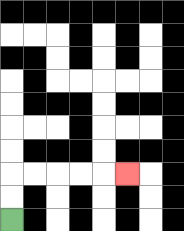{'start': '[0, 9]', 'end': '[5, 7]', 'path_directions': 'U,U,R,R,R,R,R', 'path_coordinates': '[[0, 9], [0, 8], [0, 7], [1, 7], [2, 7], [3, 7], [4, 7], [5, 7]]'}